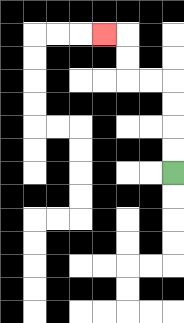{'start': '[7, 7]', 'end': '[4, 1]', 'path_directions': 'U,U,U,U,L,L,U,U,L', 'path_coordinates': '[[7, 7], [7, 6], [7, 5], [7, 4], [7, 3], [6, 3], [5, 3], [5, 2], [5, 1], [4, 1]]'}